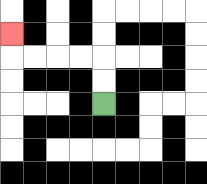{'start': '[4, 4]', 'end': '[0, 1]', 'path_directions': 'U,U,L,L,L,L,U', 'path_coordinates': '[[4, 4], [4, 3], [4, 2], [3, 2], [2, 2], [1, 2], [0, 2], [0, 1]]'}